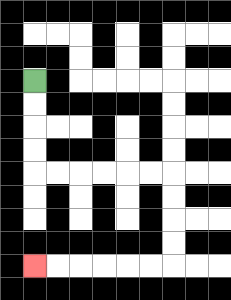{'start': '[1, 3]', 'end': '[1, 11]', 'path_directions': 'D,D,D,D,R,R,R,R,R,R,D,D,D,D,L,L,L,L,L,L', 'path_coordinates': '[[1, 3], [1, 4], [1, 5], [1, 6], [1, 7], [2, 7], [3, 7], [4, 7], [5, 7], [6, 7], [7, 7], [7, 8], [7, 9], [7, 10], [7, 11], [6, 11], [5, 11], [4, 11], [3, 11], [2, 11], [1, 11]]'}